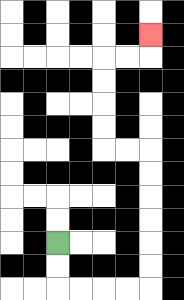{'start': '[2, 10]', 'end': '[6, 1]', 'path_directions': 'D,D,R,R,R,R,U,U,U,U,U,U,L,L,U,U,U,U,R,R,U', 'path_coordinates': '[[2, 10], [2, 11], [2, 12], [3, 12], [4, 12], [5, 12], [6, 12], [6, 11], [6, 10], [6, 9], [6, 8], [6, 7], [6, 6], [5, 6], [4, 6], [4, 5], [4, 4], [4, 3], [4, 2], [5, 2], [6, 2], [6, 1]]'}